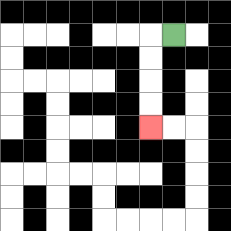{'start': '[7, 1]', 'end': '[6, 5]', 'path_directions': 'L,D,D,D,D', 'path_coordinates': '[[7, 1], [6, 1], [6, 2], [6, 3], [6, 4], [6, 5]]'}